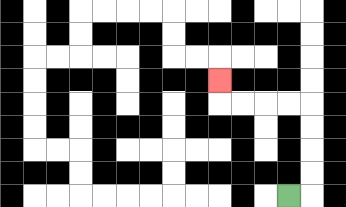{'start': '[12, 8]', 'end': '[9, 3]', 'path_directions': 'R,U,U,U,U,L,L,L,L,U', 'path_coordinates': '[[12, 8], [13, 8], [13, 7], [13, 6], [13, 5], [13, 4], [12, 4], [11, 4], [10, 4], [9, 4], [9, 3]]'}